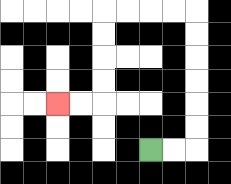{'start': '[6, 6]', 'end': '[2, 4]', 'path_directions': 'R,R,U,U,U,U,U,U,L,L,L,L,D,D,D,D,L,L', 'path_coordinates': '[[6, 6], [7, 6], [8, 6], [8, 5], [8, 4], [8, 3], [8, 2], [8, 1], [8, 0], [7, 0], [6, 0], [5, 0], [4, 0], [4, 1], [4, 2], [4, 3], [4, 4], [3, 4], [2, 4]]'}